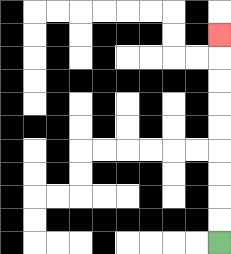{'start': '[9, 10]', 'end': '[9, 1]', 'path_directions': 'U,U,U,U,U,U,U,U,U', 'path_coordinates': '[[9, 10], [9, 9], [9, 8], [9, 7], [9, 6], [9, 5], [9, 4], [9, 3], [9, 2], [9, 1]]'}